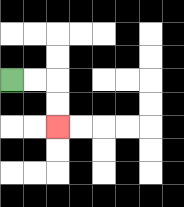{'start': '[0, 3]', 'end': '[2, 5]', 'path_directions': 'R,R,D,D', 'path_coordinates': '[[0, 3], [1, 3], [2, 3], [2, 4], [2, 5]]'}